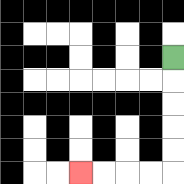{'start': '[7, 2]', 'end': '[3, 7]', 'path_directions': 'D,D,D,D,D,L,L,L,L', 'path_coordinates': '[[7, 2], [7, 3], [7, 4], [7, 5], [7, 6], [7, 7], [6, 7], [5, 7], [4, 7], [3, 7]]'}